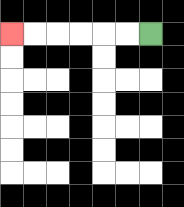{'start': '[6, 1]', 'end': '[0, 1]', 'path_directions': 'L,L,L,L,L,L', 'path_coordinates': '[[6, 1], [5, 1], [4, 1], [3, 1], [2, 1], [1, 1], [0, 1]]'}